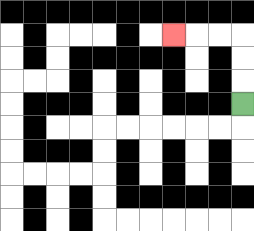{'start': '[10, 4]', 'end': '[7, 1]', 'path_directions': 'U,U,U,L,L,L', 'path_coordinates': '[[10, 4], [10, 3], [10, 2], [10, 1], [9, 1], [8, 1], [7, 1]]'}